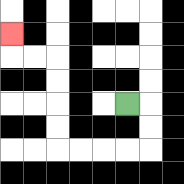{'start': '[5, 4]', 'end': '[0, 1]', 'path_directions': 'R,D,D,L,L,L,L,U,U,U,U,L,L,U', 'path_coordinates': '[[5, 4], [6, 4], [6, 5], [6, 6], [5, 6], [4, 6], [3, 6], [2, 6], [2, 5], [2, 4], [2, 3], [2, 2], [1, 2], [0, 2], [0, 1]]'}